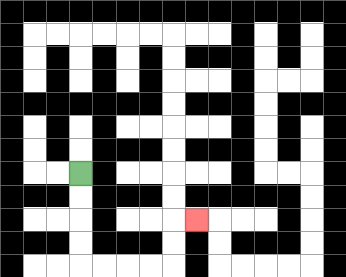{'start': '[3, 7]', 'end': '[8, 9]', 'path_directions': 'D,D,D,D,R,R,R,R,U,U,R', 'path_coordinates': '[[3, 7], [3, 8], [3, 9], [3, 10], [3, 11], [4, 11], [5, 11], [6, 11], [7, 11], [7, 10], [7, 9], [8, 9]]'}